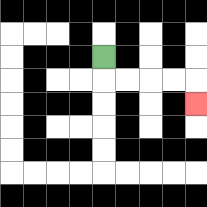{'start': '[4, 2]', 'end': '[8, 4]', 'path_directions': 'D,R,R,R,R,D', 'path_coordinates': '[[4, 2], [4, 3], [5, 3], [6, 3], [7, 3], [8, 3], [8, 4]]'}